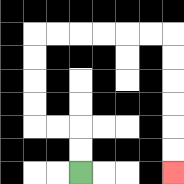{'start': '[3, 7]', 'end': '[7, 7]', 'path_directions': 'U,U,L,L,U,U,U,U,R,R,R,R,R,R,D,D,D,D,D,D', 'path_coordinates': '[[3, 7], [3, 6], [3, 5], [2, 5], [1, 5], [1, 4], [1, 3], [1, 2], [1, 1], [2, 1], [3, 1], [4, 1], [5, 1], [6, 1], [7, 1], [7, 2], [7, 3], [7, 4], [7, 5], [7, 6], [7, 7]]'}